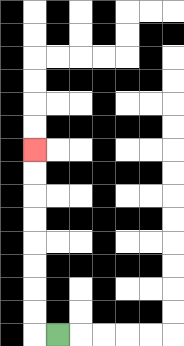{'start': '[2, 14]', 'end': '[1, 6]', 'path_directions': 'L,U,U,U,U,U,U,U,U', 'path_coordinates': '[[2, 14], [1, 14], [1, 13], [1, 12], [1, 11], [1, 10], [1, 9], [1, 8], [1, 7], [1, 6]]'}